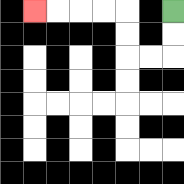{'start': '[7, 0]', 'end': '[1, 0]', 'path_directions': 'D,D,L,L,U,U,L,L,L,L', 'path_coordinates': '[[7, 0], [7, 1], [7, 2], [6, 2], [5, 2], [5, 1], [5, 0], [4, 0], [3, 0], [2, 0], [1, 0]]'}